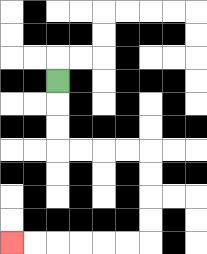{'start': '[2, 3]', 'end': '[0, 10]', 'path_directions': 'D,D,D,R,R,R,R,D,D,D,D,L,L,L,L,L,L', 'path_coordinates': '[[2, 3], [2, 4], [2, 5], [2, 6], [3, 6], [4, 6], [5, 6], [6, 6], [6, 7], [6, 8], [6, 9], [6, 10], [5, 10], [4, 10], [3, 10], [2, 10], [1, 10], [0, 10]]'}